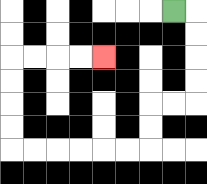{'start': '[7, 0]', 'end': '[4, 2]', 'path_directions': 'R,D,D,D,D,L,L,D,D,L,L,L,L,L,L,U,U,U,U,R,R,R,R', 'path_coordinates': '[[7, 0], [8, 0], [8, 1], [8, 2], [8, 3], [8, 4], [7, 4], [6, 4], [6, 5], [6, 6], [5, 6], [4, 6], [3, 6], [2, 6], [1, 6], [0, 6], [0, 5], [0, 4], [0, 3], [0, 2], [1, 2], [2, 2], [3, 2], [4, 2]]'}